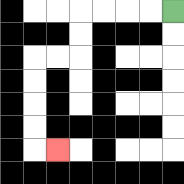{'start': '[7, 0]', 'end': '[2, 6]', 'path_directions': 'L,L,L,L,D,D,L,L,D,D,D,D,R', 'path_coordinates': '[[7, 0], [6, 0], [5, 0], [4, 0], [3, 0], [3, 1], [3, 2], [2, 2], [1, 2], [1, 3], [1, 4], [1, 5], [1, 6], [2, 6]]'}